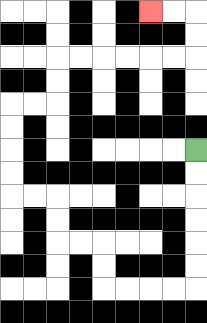{'start': '[8, 6]', 'end': '[6, 0]', 'path_directions': 'D,D,D,D,D,D,L,L,L,L,U,U,L,L,U,U,L,L,U,U,U,U,R,R,U,U,R,R,R,R,R,R,U,U,L,L', 'path_coordinates': '[[8, 6], [8, 7], [8, 8], [8, 9], [8, 10], [8, 11], [8, 12], [7, 12], [6, 12], [5, 12], [4, 12], [4, 11], [4, 10], [3, 10], [2, 10], [2, 9], [2, 8], [1, 8], [0, 8], [0, 7], [0, 6], [0, 5], [0, 4], [1, 4], [2, 4], [2, 3], [2, 2], [3, 2], [4, 2], [5, 2], [6, 2], [7, 2], [8, 2], [8, 1], [8, 0], [7, 0], [6, 0]]'}